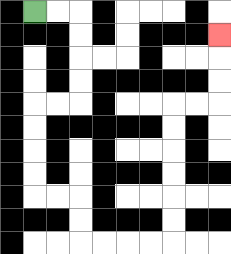{'start': '[1, 0]', 'end': '[9, 1]', 'path_directions': 'R,R,D,D,D,D,L,L,D,D,D,D,R,R,D,D,R,R,R,R,U,U,U,U,U,U,R,R,U,U,U', 'path_coordinates': '[[1, 0], [2, 0], [3, 0], [3, 1], [3, 2], [3, 3], [3, 4], [2, 4], [1, 4], [1, 5], [1, 6], [1, 7], [1, 8], [2, 8], [3, 8], [3, 9], [3, 10], [4, 10], [5, 10], [6, 10], [7, 10], [7, 9], [7, 8], [7, 7], [7, 6], [7, 5], [7, 4], [8, 4], [9, 4], [9, 3], [9, 2], [9, 1]]'}